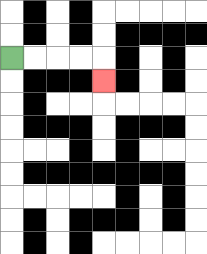{'start': '[0, 2]', 'end': '[4, 3]', 'path_directions': 'R,R,R,R,D', 'path_coordinates': '[[0, 2], [1, 2], [2, 2], [3, 2], [4, 2], [4, 3]]'}